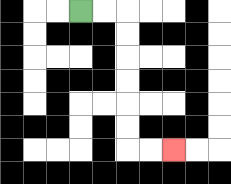{'start': '[3, 0]', 'end': '[7, 6]', 'path_directions': 'R,R,D,D,D,D,D,D,R,R', 'path_coordinates': '[[3, 0], [4, 0], [5, 0], [5, 1], [5, 2], [5, 3], [5, 4], [5, 5], [5, 6], [6, 6], [7, 6]]'}